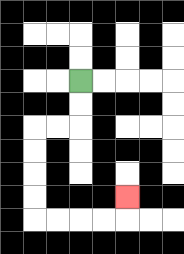{'start': '[3, 3]', 'end': '[5, 8]', 'path_directions': 'D,D,L,L,D,D,D,D,R,R,R,R,U', 'path_coordinates': '[[3, 3], [3, 4], [3, 5], [2, 5], [1, 5], [1, 6], [1, 7], [1, 8], [1, 9], [2, 9], [3, 9], [4, 9], [5, 9], [5, 8]]'}